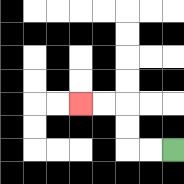{'start': '[7, 6]', 'end': '[3, 4]', 'path_directions': 'L,L,U,U,L,L', 'path_coordinates': '[[7, 6], [6, 6], [5, 6], [5, 5], [5, 4], [4, 4], [3, 4]]'}